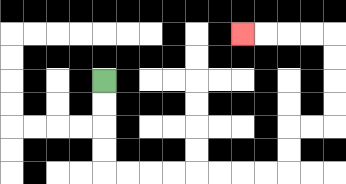{'start': '[4, 3]', 'end': '[10, 1]', 'path_directions': 'D,D,D,D,R,R,R,R,R,R,R,R,U,U,R,R,U,U,U,U,L,L,L,L', 'path_coordinates': '[[4, 3], [4, 4], [4, 5], [4, 6], [4, 7], [5, 7], [6, 7], [7, 7], [8, 7], [9, 7], [10, 7], [11, 7], [12, 7], [12, 6], [12, 5], [13, 5], [14, 5], [14, 4], [14, 3], [14, 2], [14, 1], [13, 1], [12, 1], [11, 1], [10, 1]]'}